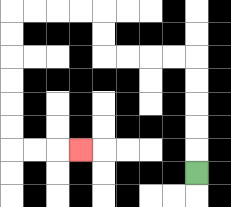{'start': '[8, 7]', 'end': '[3, 6]', 'path_directions': 'U,U,U,U,U,L,L,L,L,U,U,L,L,L,L,D,D,D,D,D,D,R,R,R', 'path_coordinates': '[[8, 7], [8, 6], [8, 5], [8, 4], [8, 3], [8, 2], [7, 2], [6, 2], [5, 2], [4, 2], [4, 1], [4, 0], [3, 0], [2, 0], [1, 0], [0, 0], [0, 1], [0, 2], [0, 3], [0, 4], [0, 5], [0, 6], [1, 6], [2, 6], [3, 6]]'}